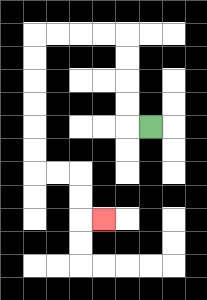{'start': '[6, 5]', 'end': '[4, 9]', 'path_directions': 'L,U,U,U,U,L,L,L,L,D,D,D,D,D,D,R,R,D,D,R', 'path_coordinates': '[[6, 5], [5, 5], [5, 4], [5, 3], [5, 2], [5, 1], [4, 1], [3, 1], [2, 1], [1, 1], [1, 2], [1, 3], [1, 4], [1, 5], [1, 6], [1, 7], [2, 7], [3, 7], [3, 8], [3, 9], [4, 9]]'}